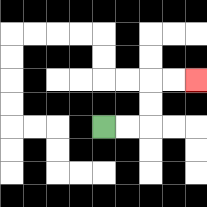{'start': '[4, 5]', 'end': '[8, 3]', 'path_directions': 'R,R,U,U,R,R', 'path_coordinates': '[[4, 5], [5, 5], [6, 5], [6, 4], [6, 3], [7, 3], [8, 3]]'}